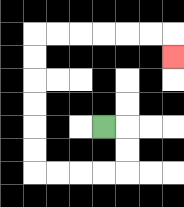{'start': '[4, 5]', 'end': '[7, 2]', 'path_directions': 'R,D,D,L,L,L,L,U,U,U,U,U,U,R,R,R,R,R,R,D', 'path_coordinates': '[[4, 5], [5, 5], [5, 6], [5, 7], [4, 7], [3, 7], [2, 7], [1, 7], [1, 6], [1, 5], [1, 4], [1, 3], [1, 2], [1, 1], [2, 1], [3, 1], [4, 1], [5, 1], [6, 1], [7, 1], [7, 2]]'}